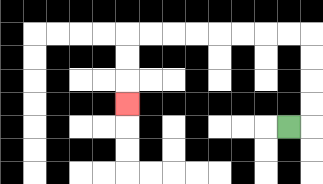{'start': '[12, 5]', 'end': '[5, 4]', 'path_directions': 'R,U,U,U,U,L,L,L,L,L,L,L,L,D,D,D', 'path_coordinates': '[[12, 5], [13, 5], [13, 4], [13, 3], [13, 2], [13, 1], [12, 1], [11, 1], [10, 1], [9, 1], [8, 1], [7, 1], [6, 1], [5, 1], [5, 2], [5, 3], [5, 4]]'}